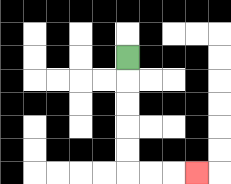{'start': '[5, 2]', 'end': '[8, 7]', 'path_directions': 'D,D,D,D,D,R,R,R', 'path_coordinates': '[[5, 2], [5, 3], [5, 4], [5, 5], [5, 6], [5, 7], [6, 7], [7, 7], [8, 7]]'}